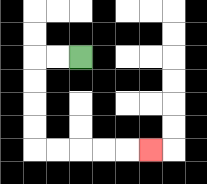{'start': '[3, 2]', 'end': '[6, 6]', 'path_directions': 'L,L,D,D,D,D,R,R,R,R,R', 'path_coordinates': '[[3, 2], [2, 2], [1, 2], [1, 3], [1, 4], [1, 5], [1, 6], [2, 6], [3, 6], [4, 6], [5, 6], [6, 6]]'}